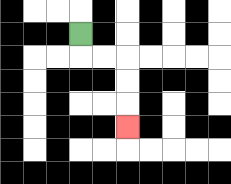{'start': '[3, 1]', 'end': '[5, 5]', 'path_directions': 'D,R,R,D,D,D', 'path_coordinates': '[[3, 1], [3, 2], [4, 2], [5, 2], [5, 3], [5, 4], [5, 5]]'}